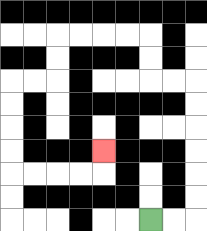{'start': '[6, 9]', 'end': '[4, 6]', 'path_directions': 'R,R,U,U,U,U,U,U,L,L,U,U,L,L,L,L,D,D,L,L,D,D,D,D,R,R,R,R,U', 'path_coordinates': '[[6, 9], [7, 9], [8, 9], [8, 8], [8, 7], [8, 6], [8, 5], [8, 4], [8, 3], [7, 3], [6, 3], [6, 2], [6, 1], [5, 1], [4, 1], [3, 1], [2, 1], [2, 2], [2, 3], [1, 3], [0, 3], [0, 4], [0, 5], [0, 6], [0, 7], [1, 7], [2, 7], [3, 7], [4, 7], [4, 6]]'}